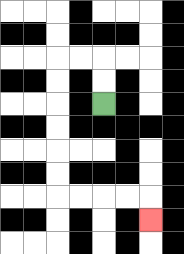{'start': '[4, 4]', 'end': '[6, 9]', 'path_directions': 'U,U,L,L,D,D,D,D,D,D,R,R,R,R,D', 'path_coordinates': '[[4, 4], [4, 3], [4, 2], [3, 2], [2, 2], [2, 3], [2, 4], [2, 5], [2, 6], [2, 7], [2, 8], [3, 8], [4, 8], [5, 8], [6, 8], [6, 9]]'}